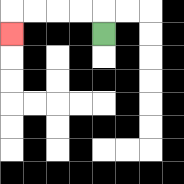{'start': '[4, 1]', 'end': '[0, 1]', 'path_directions': 'U,L,L,L,L,D', 'path_coordinates': '[[4, 1], [4, 0], [3, 0], [2, 0], [1, 0], [0, 0], [0, 1]]'}